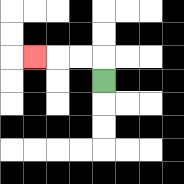{'start': '[4, 3]', 'end': '[1, 2]', 'path_directions': 'U,L,L,L', 'path_coordinates': '[[4, 3], [4, 2], [3, 2], [2, 2], [1, 2]]'}